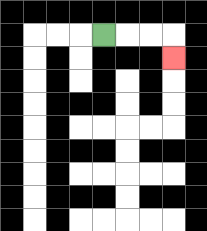{'start': '[4, 1]', 'end': '[7, 2]', 'path_directions': 'R,R,R,D', 'path_coordinates': '[[4, 1], [5, 1], [6, 1], [7, 1], [7, 2]]'}